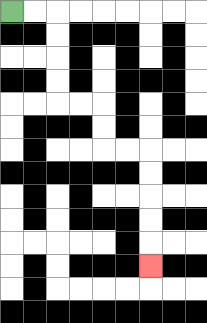{'start': '[0, 0]', 'end': '[6, 11]', 'path_directions': 'R,R,D,D,D,D,R,R,D,D,R,R,D,D,D,D,D', 'path_coordinates': '[[0, 0], [1, 0], [2, 0], [2, 1], [2, 2], [2, 3], [2, 4], [3, 4], [4, 4], [4, 5], [4, 6], [5, 6], [6, 6], [6, 7], [6, 8], [6, 9], [6, 10], [6, 11]]'}